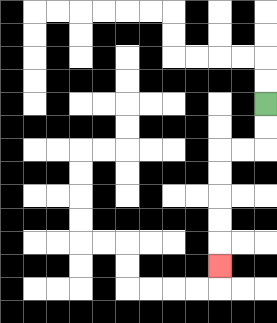{'start': '[11, 4]', 'end': '[9, 11]', 'path_directions': 'D,D,L,L,D,D,D,D,D', 'path_coordinates': '[[11, 4], [11, 5], [11, 6], [10, 6], [9, 6], [9, 7], [9, 8], [9, 9], [9, 10], [9, 11]]'}